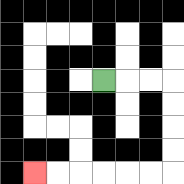{'start': '[4, 3]', 'end': '[1, 7]', 'path_directions': 'R,R,R,D,D,D,D,L,L,L,L,L,L', 'path_coordinates': '[[4, 3], [5, 3], [6, 3], [7, 3], [7, 4], [7, 5], [7, 6], [7, 7], [6, 7], [5, 7], [4, 7], [3, 7], [2, 7], [1, 7]]'}